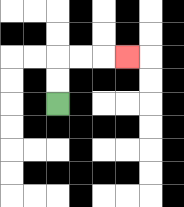{'start': '[2, 4]', 'end': '[5, 2]', 'path_directions': 'U,U,R,R,R', 'path_coordinates': '[[2, 4], [2, 3], [2, 2], [3, 2], [4, 2], [5, 2]]'}